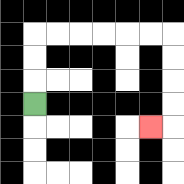{'start': '[1, 4]', 'end': '[6, 5]', 'path_directions': 'U,U,U,R,R,R,R,R,R,D,D,D,D,L', 'path_coordinates': '[[1, 4], [1, 3], [1, 2], [1, 1], [2, 1], [3, 1], [4, 1], [5, 1], [6, 1], [7, 1], [7, 2], [7, 3], [7, 4], [7, 5], [6, 5]]'}